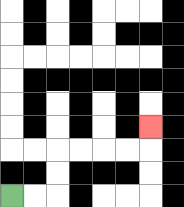{'start': '[0, 8]', 'end': '[6, 5]', 'path_directions': 'R,R,U,U,R,R,R,R,U', 'path_coordinates': '[[0, 8], [1, 8], [2, 8], [2, 7], [2, 6], [3, 6], [4, 6], [5, 6], [6, 6], [6, 5]]'}